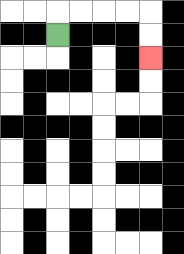{'start': '[2, 1]', 'end': '[6, 2]', 'path_directions': 'U,R,R,R,R,D,D', 'path_coordinates': '[[2, 1], [2, 0], [3, 0], [4, 0], [5, 0], [6, 0], [6, 1], [6, 2]]'}